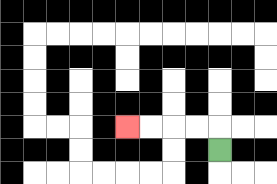{'start': '[9, 6]', 'end': '[5, 5]', 'path_directions': 'U,L,L,L,L', 'path_coordinates': '[[9, 6], [9, 5], [8, 5], [7, 5], [6, 5], [5, 5]]'}